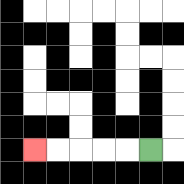{'start': '[6, 6]', 'end': '[1, 6]', 'path_directions': 'L,L,L,L,L', 'path_coordinates': '[[6, 6], [5, 6], [4, 6], [3, 6], [2, 6], [1, 6]]'}